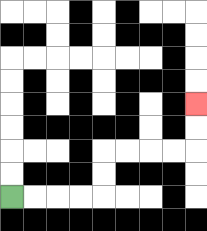{'start': '[0, 8]', 'end': '[8, 4]', 'path_directions': 'R,R,R,R,U,U,R,R,R,R,U,U', 'path_coordinates': '[[0, 8], [1, 8], [2, 8], [3, 8], [4, 8], [4, 7], [4, 6], [5, 6], [6, 6], [7, 6], [8, 6], [8, 5], [8, 4]]'}